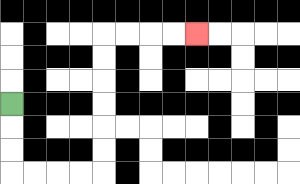{'start': '[0, 4]', 'end': '[8, 1]', 'path_directions': 'D,D,D,R,R,R,R,U,U,U,U,U,U,R,R,R,R', 'path_coordinates': '[[0, 4], [0, 5], [0, 6], [0, 7], [1, 7], [2, 7], [3, 7], [4, 7], [4, 6], [4, 5], [4, 4], [4, 3], [4, 2], [4, 1], [5, 1], [6, 1], [7, 1], [8, 1]]'}